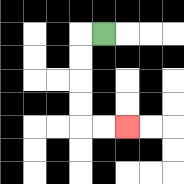{'start': '[4, 1]', 'end': '[5, 5]', 'path_directions': 'L,D,D,D,D,R,R', 'path_coordinates': '[[4, 1], [3, 1], [3, 2], [3, 3], [3, 4], [3, 5], [4, 5], [5, 5]]'}